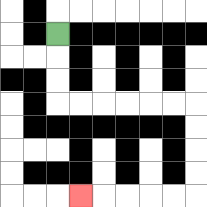{'start': '[2, 1]', 'end': '[3, 8]', 'path_directions': 'D,D,D,R,R,R,R,R,R,D,D,D,D,L,L,L,L,L', 'path_coordinates': '[[2, 1], [2, 2], [2, 3], [2, 4], [3, 4], [4, 4], [5, 4], [6, 4], [7, 4], [8, 4], [8, 5], [8, 6], [8, 7], [8, 8], [7, 8], [6, 8], [5, 8], [4, 8], [3, 8]]'}